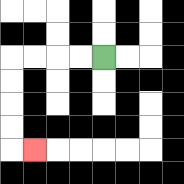{'start': '[4, 2]', 'end': '[1, 6]', 'path_directions': 'L,L,L,L,D,D,D,D,R', 'path_coordinates': '[[4, 2], [3, 2], [2, 2], [1, 2], [0, 2], [0, 3], [0, 4], [0, 5], [0, 6], [1, 6]]'}